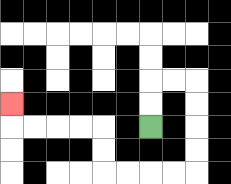{'start': '[6, 5]', 'end': '[0, 4]', 'path_directions': 'U,U,R,R,D,D,D,D,L,L,L,L,U,U,L,L,L,L,U', 'path_coordinates': '[[6, 5], [6, 4], [6, 3], [7, 3], [8, 3], [8, 4], [8, 5], [8, 6], [8, 7], [7, 7], [6, 7], [5, 7], [4, 7], [4, 6], [4, 5], [3, 5], [2, 5], [1, 5], [0, 5], [0, 4]]'}